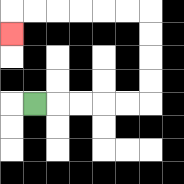{'start': '[1, 4]', 'end': '[0, 1]', 'path_directions': 'R,R,R,R,R,U,U,U,U,L,L,L,L,L,L,D', 'path_coordinates': '[[1, 4], [2, 4], [3, 4], [4, 4], [5, 4], [6, 4], [6, 3], [6, 2], [6, 1], [6, 0], [5, 0], [4, 0], [3, 0], [2, 0], [1, 0], [0, 0], [0, 1]]'}